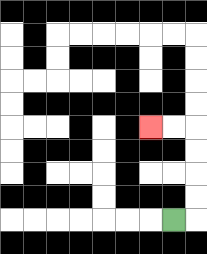{'start': '[7, 9]', 'end': '[6, 5]', 'path_directions': 'R,U,U,U,U,L,L', 'path_coordinates': '[[7, 9], [8, 9], [8, 8], [8, 7], [8, 6], [8, 5], [7, 5], [6, 5]]'}